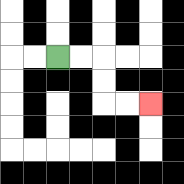{'start': '[2, 2]', 'end': '[6, 4]', 'path_directions': 'R,R,D,D,R,R', 'path_coordinates': '[[2, 2], [3, 2], [4, 2], [4, 3], [4, 4], [5, 4], [6, 4]]'}